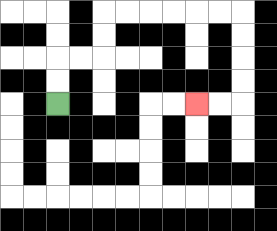{'start': '[2, 4]', 'end': '[8, 4]', 'path_directions': 'U,U,R,R,U,U,R,R,R,R,R,R,D,D,D,D,L,L', 'path_coordinates': '[[2, 4], [2, 3], [2, 2], [3, 2], [4, 2], [4, 1], [4, 0], [5, 0], [6, 0], [7, 0], [8, 0], [9, 0], [10, 0], [10, 1], [10, 2], [10, 3], [10, 4], [9, 4], [8, 4]]'}